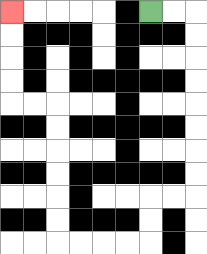{'start': '[6, 0]', 'end': '[0, 0]', 'path_directions': 'R,R,D,D,D,D,D,D,D,D,L,L,D,D,L,L,L,L,U,U,U,U,U,U,L,L,U,U,U,U', 'path_coordinates': '[[6, 0], [7, 0], [8, 0], [8, 1], [8, 2], [8, 3], [8, 4], [8, 5], [8, 6], [8, 7], [8, 8], [7, 8], [6, 8], [6, 9], [6, 10], [5, 10], [4, 10], [3, 10], [2, 10], [2, 9], [2, 8], [2, 7], [2, 6], [2, 5], [2, 4], [1, 4], [0, 4], [0, 3], [0, 2], [0, 1], [0, 0]]'}